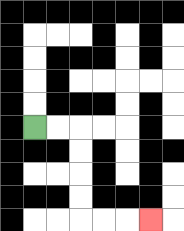{'start': '[1, 5]', 'end': '[6, 9]', 'path_directions': 'R,R,D,D,D,D,R,R,R', 'path_coordinates': '[[1, 5], [2, 5], [3, 5], [3, 6], [3, 7], [3, 8], [3, 9], [4, 9], [5, 9], [6, 9]]'}